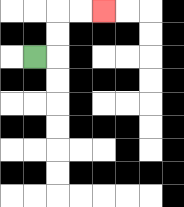{'start': '[1, 2]', 'end': '[4, 0]', 'path_directions': 'R,U,U,R,R', 'path_coordinates': '[[1, 2], [2, 2], [2, 1], [2, 0], [3, 0], [4, 0]]'}